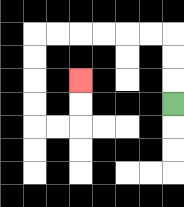{'start': '[7, 4]', 'end': '[3, 3]', 'path_directions': 'U,U,U,L,L,L,L,L,L,D,D,D,D,R,R,U,U', 'path_coordinates': '[[7, 4], [7, 3], [7, 2], [7, 1], [6, 1], [5, 1], [4, 1], [3, 1], [2, 1], [1, 1], [1, 2], [1, 3], [1, 4], [1, 5], [2, 5], [3, 5], [3, 4], [3, 3]]'}